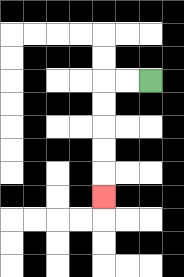{'start': '[6, 3]', 'end': '[4, 8]', 'path_directions': 'L,L,D,D,D,D,D', 'path_coordinates': '[[6, 3], [5, 3], [4, 3], [4, 4], [4, 5], [4, 6], [4, 7], [4, 8]]'}